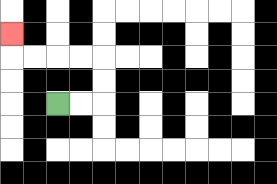{'start': '[2, 4]', 'end': '[0, 1]', 'path_directions': 'R,R,U,U,L,L,L,L,U', 'path_coordinates': '[[2, 4], [3, 4], [4, 4], [4, 3], [4, 2], [3, 2], [2, 2], [1, 2], [0, 2], [0, 1]]'}